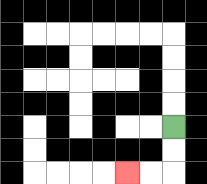{'start': '[7, 5]', 'end': '[5, 7]', 'path_directions': 'D,D,L,L', 'path_coordinates': '[[7, 5], [7, 6], [7, 7], [6, 7], [5, 7]]'}